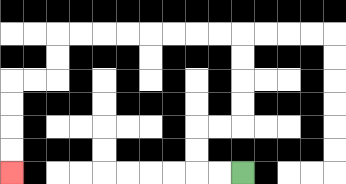{'start': '[10, 7]', 'end': '[0, 7]', 'path_directions': 'L,L,U,U,R,R,U,U,U,U,L,L,L,L,L,L,L,L,D,D,L,L,D,D,D,D', 'path_coordinates': '[[10, 7], [9, 7], [8, 7], [8, 6], [8, 5], [9, 5], [10, 5], [10, 4], [10, 3], [10, 2], [10, 1], [9, 1], [8, 1], [7, 1], [6, 1], [5, 1], [4, 1], [3, 1], [2, 1], [2, 2], [2, 3], [1, 3], [0, 3], [0, 4], [0, 5], [0, 6], [0, 7]]'}